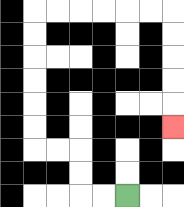{'start': '[5, 8]', 'end': '[7, 5]', 'path_directions': 'L,L,U,U,L,L,U,U,U,U,U,U,R,R,R,R,R,R,D,D,D,D,D', 'path_coordinates': '[[5, 8], [4, 8], [3, 8], [3, 7], [3, 6], [2, 6], [1, 6], [1, 5], [1, 4], [1, 3], [1, 2], [1, 1], [1, 0], [2, 0], [3, 0], [4, 0], [5, 0], [6, 0], [7, 0], [7, 1], [7, 2], [7, 3], [7, 4], [7, 5]]'}